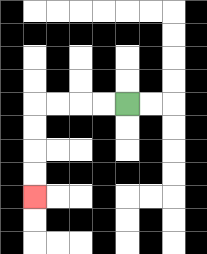{'start': '[5, 4]', 'end': '[1, 8]', 'path_directions': 'L,L,L,L,D,D,D,D', 'path_coordinates': '[[5, 4], [4, 4], [3, 4], [2, 4], [1, 4], [1, 5], [1, 6], [1, 7], [1, 8]]'}